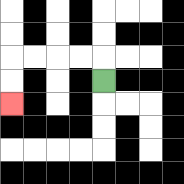{'start': '[4, 3]', 'end': '[0, 4]', 'path_directions': 'U,L,L,L,L,D,D', 'path_coordinates': '[[4, 3], [4, 2], [3, 2], [2, 2], [1, 2], [0, 2], [0, 3], [0, 4]]'}